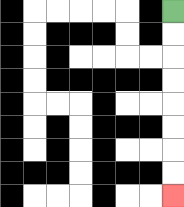{'start': '[7, 0]', 'end': '[7, 8]', 'path_directions': 'D,D,D,D,D,D,D,D', 'path_coordinates': '[[7, 0], [7, 1], [7, 2], [7, 3], [7, 4], [7, 5], [7, 6], [7, 7], [7, 8]]'}